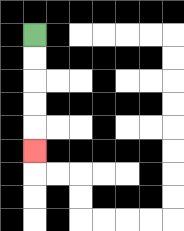{'start': '[1, 1]', 'end': '[1, 6]', 'path_directions': 'D,D,D,D,D', 'path_coordinates': '[[1, 1], [1, 2], [1, 3], [1, 4], [1, 5], [1, 6]]'}